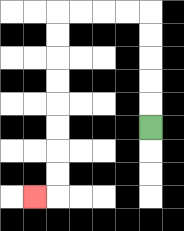{'start': '[6, 5]', 'end': '[1, 8]', 'path_directions': 'U,U,U,U,U,L,L,L,L,D,D,D,D,D,D,D,D,L', 'path_coordinates': '[[6, 5], [6, 4], [6, 3], [6, 2], [6, 1], [6, 0], [5, 0], [4, 0], [3, 0], [2, 0], [2, 1], [2, 2], [2, 3], [2, 4], [2, 5], [2, 6], [2, 7], [2, 8], [1, 8]]'}